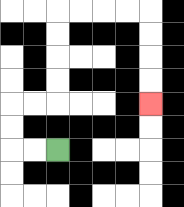{'start': '[2, 6]', 'end': '[6, 4]', 'path_directions': 'L,L,U,U,R,R,U,U,U,U,R,R,R,R,D,D,D,D', 'path_coordinates': '[[2, 6], [1, 6], [0, 6], [0, 5], [0, 4], [1, 4], [2, 4], [2, 3], [2, 2], [2, 1], [2, 0], [3, 0], [4, 0], [5, 0], [6, 0], [6, 1], [6, 2], [6, 3], [6, 4]]'}